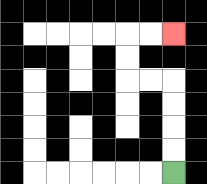{'start': '[7, 7]', 'end': '[7, 1]', 'path_directions': 'U,U,U,U,L,L,U,U,R,R', 'path_coordinates': '[[7, 7], [7, 6], [7, 5], [7, 4], [7, 3], [6, 3], [5, 3], [5, 2], [5, 1], [6, 1], [7, 1]]'}